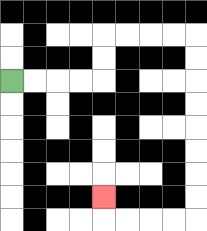{'start': '[0, 3]', 'end': '[4, 8]', 'path_directions': 'R,R,R,R,U,U,R,R,R,R,D,D,D,D,D,D,D,D,L,L,L,L,U', 'path_coordinates': '[[0, 3], [1, 3], [2, 3], [3, 3], [4, 3], [4, 2], [4, 1], [5, 1], [6, 1], [7, 1], [8, 1], [8, 2], [8, 3], [8, 4], [8, 5], [8, 6], [8, 7], [8, 8], [8, 9], [7, 9], [6, 9], [5, 9], [4, 9], [4, 8]]'}